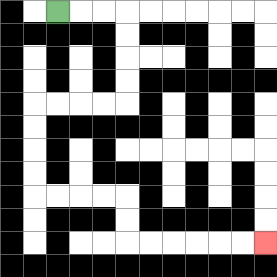{'start': '[2, 0]', 'end': '[11, 10]', 'path_directions': 'R,R,R,D,D,D,D,L,L,L,L,D,D,D,D,R,R,R,R,D,D,R,R,R,R,R,R', 'path_coordinates': '[[2, 0], [3, 0], [4, 0], [5, 0], [5, 1], [5, 2], [5, 3], [5, 4], [4, 4], [3, 4], [2, 4], [1, 4], [1, 5], [1, 6], [1, 7], [1, 8], [2, 8], [3, 8], [4, 8], [5, 8], [5, 9], [5, 10], [6, 10], [7, 10], [8, 10], [9, 10], [10, 10], [11, 10]]'}